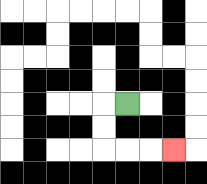{'start': '[5, 4]', 'end': '[7, 6]', 'path_directions': 'L,D,D,R,R,R', 'path_coordinates': '[[5, 4], [4, 4], [4, 5], [4, 6], [5, 6], [6, 6], [7, 6]]'}